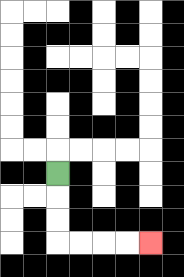{'start': '[2, 7]', 'end': '[6, 10]', 'path_directions': 'D,D,D,R,R,R,R', 'path_coordinates': '[[2, 7], [2, 8], [2, 9], [2, 10], [3, 10], [4, 10], [5, 10], [6, 10]]'}